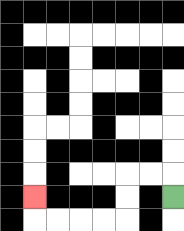{'start': '[7, 8]', 'end': '[1, 8]', 'path_directions': 'U,L,L,D,D,L,L,L,L,U', 'path_coordinates': '[[7, 8], [7, 7], [6, 7], [5, 7], [5, 8], [5, 9], [4, 9], [3, 9], [2, 9], [1, 9], [1, 8]]'}